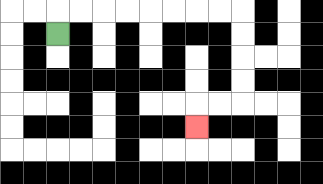{'start': '[2, 1]', 'end': '[8, 5]', 'path_directions': 'U,R,R,R,R,R,R,R,R,D,D,D,D,L,L,D', 'path_coordinates': '[[2, 1], [2, 0], [3, 0], [4, 0], [5, 0], [6, 0], [7, 0], [8, 0], [9, 0], [10, 0], [10, 1], [10, 2], [10, 3], [10, 4], [9, 4], [8, 4], [8, 5]]'}